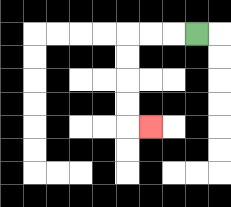{'start': '[8, 1]', 'end': '[6, 5]', 'path_directions': 'L,L,L,D,D,D,D,R', 'path_coordinates': '[[8, 1], [7, 1], [6, 1], [5, 1], [5, 2], [5, 3], [5, 4], [5, 5], [6, 5]]'}